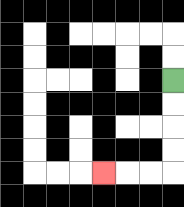{'start': '[7, 3]', 'end': '[4, 7]', 'path_directions': 'D,D,D,D,L,L,L', 'path_coordinates': '[[7, 3], [7, 4], [7, 5], [7, 6], [7, 7], [6, 7], [5, 7], [4, 7]]'}